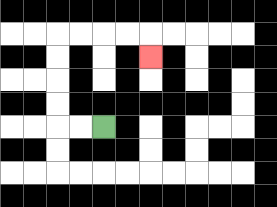{'start': '[4, 5]', 'end': '[6, 2]', 'path_directions': 'L,L,U,U,U,U,R,R,R,R,D', 'path_coordinates': '[[4, 5], [3, 5], [2, 5], [2, 4], [2, 3], [2, 2], [2, 1], [3, 1], [4, 1], [5, 1], [6, 1], [6, 2]]'}